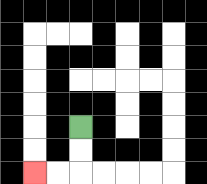{'start': '[3, 5]', 'end': '[1, 7]', 'path_directions': 'D,D,L,L', 'path_coordinates': '[[3, 5], [3, 6], [3, 7], [2, 7], [1, 7]]'}